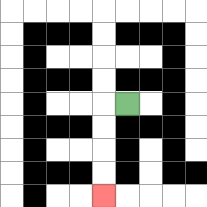{'start': '[5, 4]', 'end': '[4, 8]', 'path_directions': 'L,D,D,D,D', 'path_coordinates': '[[5, 4], [4, 4], [4, 5], [4, 6], [4, 7], [4, 8]]'}